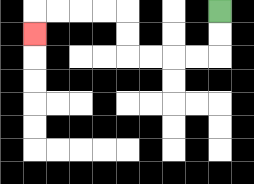{'start': '[9, 0]', 'end': '[1, 1]', 'path_directions': 'D,D,L,L,L,L,U,U,L,L,L,L,D', 'path_coordinates': '[[9, 0], [9, 1], [9, 2], [8, 2], [7, 2], [6, 2], [5, 2], [5, 1], [5, 0], [4, 0], [3, 0], [2, 0], [1, 0], [1, 1]]'}